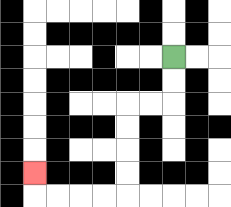{'start': '[7, 2]', 'end': '[1, 7]', 'path_directions': 'D,D,L,L,D,D,D,D,L,L,L,L,U', 'path_coordinates': '[[7, 2], [7, 3], [7, 4], [6, 4], [5, 4], [5, 5], [5, 6], [5, 7], [5, 8], [4, 8], [3, 8], [2, 8], [1, 8], [1, 7]]'}